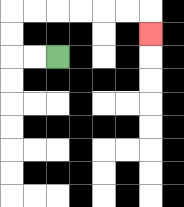{'start': '[2, 2]', 'end': '[6, 1]', 'path_directions': 'L,L,U,U,R,R,R,R,R,R,D', 'path_coordinates': '[[2, 2], [1, 2], [0, 2], [0, 1], [0, 0], [1, 0], [2, 0], [3, 0], [4, 0], [5, 0], [6, 0], [6, 1]]'}